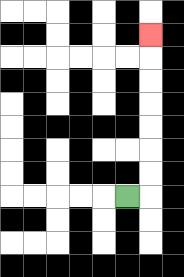{'start': '[5, 8]', 'end': '[6, 1]', 'path_directions': 'R,U,U,U,U,U,U,U', 'path_coordinates': '[[5, 8], [6, 8], [6, 7], [6, 6], [6, 5], [6, 4], [6, 3], [6, 2], [6, 1]]'}